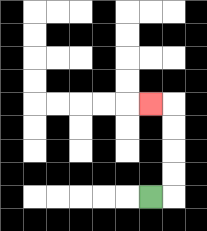{'start': '[6, 8]', 'end': '[6, 4]', 'path_directions': 'R,U,U,U,U,L', 'path_coordinates': '[[6, 8], [7, 8], [7, 7], [7, 6], [7, 5], [7, 4], [6, 4]]'}